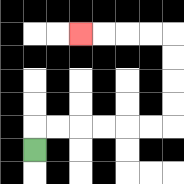{'start': '[1, 6]', 'end': '[3, 1]', 'path_directions': 'U,R,R,R,R,R,R,U,U,U,U,L,L,L,L', 'path_coordinates': '[[1, 6], [1, 5], [2, 5], [3, 5], [4, 5], [5, 5], [6, 5], [7, 5], [7, 4], [7, 3], [7, 2], [7, 1], [6, 1], [5, 1], [4, 1], [3, 1]]'}